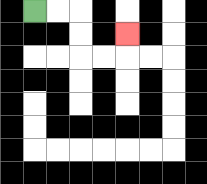{'start': '[1, 0]', 'end': '[5, 1]', 'path_directions': 'R,R,D,D,R,R,U', 'path_coordinates': '[[1, 0], [2, 0], [3, 0], [3, 1], [3, 2], [4, 2], [5, 2], [5, 1]]'}